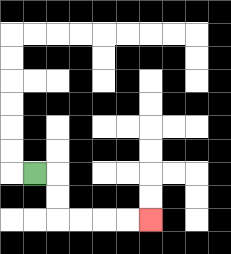{'start': '[1, 7]', 'end': '[6, 9]', 'path_directions': 'R,D,D,R,R,R,R', 'path_coordinates': '[[1, 7], [2, 7], [2, 8], [2, 9], [3, 9], [4, 9], [5, 9], [6, 9]]'}